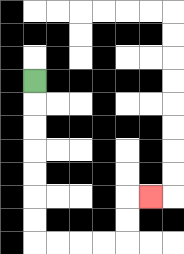{'start': '[1, 3]', 'end': '[6, 8]', 'path_directions': 'D,D,D,D,D,D,D,R,R,R,R,U,U,R', 'path_coordinates': '[[1, 3], [1, 4], [1, 5], [1, 6], [1, 7], [1, 8], [1, 9], [1, 10], [2, 10], [3, 10], [4, 10], [5, 10], [5, 9], [5, 8], [6, 8]]'}